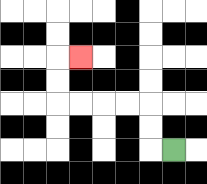{'start': '[7, 6]', 'end': '[3, 2]', 'path_directions': 'L,U,U,L,L,L,L,U,U,R', 'path_coordinates': '[[7, 6], [6, 6], [6, 5], [6, 4], [5, 4], [4, 4], [3, 4], [2, 4], [2, 3], [2, 2], [3, 2]]'}